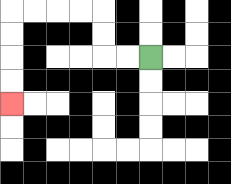{'start': '[6, 2]', 'end': '[0, 4]', 'path_directions': 'L,L,U,U,L,L,L,L,D,D,D,D', 'path_coordinates': '[[6, 2], [5, 2], [4, 2], [4, 1], [4, 0], [3, 0], [2, 0], [1, 0], [0, 0], [0, 1], [0, 2], [0, 3], [0, 4]]'}